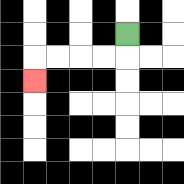{'start': '[5, 1]', 'end': '[1, 3]', 'path_directions': 'D,L,L,L,L,D', 'path_coordinates': '[[5, 1], [5, 2], [4, 2], [3, 2], [2, 2], [1, 2], [1, 3]]'}